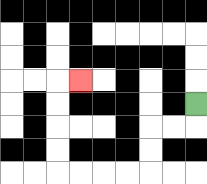{'start': '[8, 4]', 'end': '[3, 3]', 'path_directions': 'D,L,L,D,D,L,L,L,L,U,U,U,U,R', 'path_coordinates': '[[8, 4], [8, 5], [7, 5], [6, 5], [6, 6], [6, 7], [5, 7], [4, 7], [3, 7], [2, 7], [2, 6], [2, 5], [2, 4], [2, 3], [3, 3]]'}